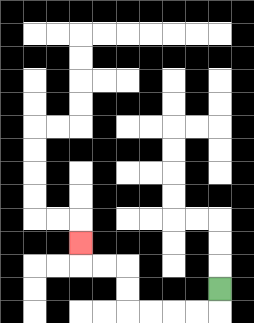{'start': '[9, 12]', 'end': '[3, 10]', 'path_directions': 'D,L,L,L,L,U,U,L,L,U', 'path_coordinates': '[[9, 12], [9, 13], [8, 13], [7, 13], [6, 13], [5, 13], [5, 12], [5, 11], [4, 11], [3, 11], [3, 10]]'}